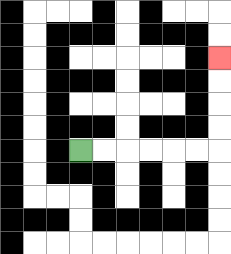{'start': '[3, 6]', 'end': '[9, 2]', 'path_directions': 'R,R,R,R,R,R,U,U,U,U', 'path_coordinates': '[[3, 6], [4, 6], [5, 6], [6, 6], [7, 6], [8, 6], [9, 6], [9, 5], [9, 4], [9, 3], [9, 2]]'}